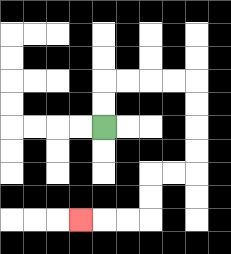{'start': '[4, 5]', 'end': '[3, 9]', 'path_directions': 'U,U,R,R,R,R,D,D,D,D,L,L,D,D,L,L,L', 'path_coordinates': '[[4, 5], [4, 4], [4, 3], [5, 3], [6, 3], [7, 3], [8, 3], [8, 4], [8, 5], [8, 6], [8, 7], [7, 7], [6, 7], [6, 8], [6, 9], [5, 9], [4, 9], [3, 9]]'}